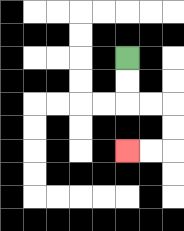{'start': '[5, 2]', 'end': '[5, 6]', 'path_directions': 'D,D,R,R,D,D,L,L', 'path_coordinates': '[[5, 2], [5, 3], [5, 4], [6, 4], [7, 4], [7, 5], [7, 6], [6, 6], [5, 6]]'}